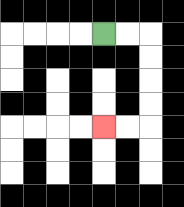{'start': '[4, 1]', 'end': '[4, 5]', 'path_directions': 'R,R,D,D,D,D,L,L', 'path_coordinates': '[[4, 1], [5, 1], [6, 1], [6, 2], [6, 3], [6, 4], [6, 5], [5, 5], [4, 5]]'}